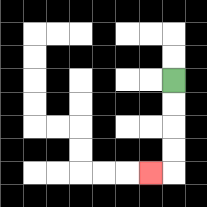{'start': '[7, 3]', 'end': '[6, 7]', 'path_directions': 'D,D,D,D,L', 'path_coordinates': '[[7, 3], [7, 4], [7, 5], [7, 6], [7, 7], [6, 7]]'}